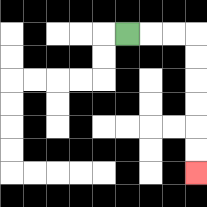{'start': '[5, 1]', 'end': '[8, 7]', 'path_directions': 'R,R,R,D,D,D,D,D,D', 'path_coordinates': '[[5, 1], [6, 1], [7, 1], [8, 1], [8, 2], [8, 3], [8, 4], [8, 5], [8, 6], [8, 7]]'}